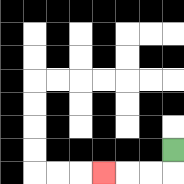{'start': '[7, 6]', 'end': '[4, 7]', 'path_directions': 'D,L,L,L', 'path_coordinates': '[[7, 6], [7, 7], [6, 7], [5, 7], [4, 7]]'}